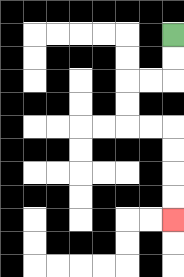{'start': '[7, 1]', 'end': '[7, 9]', 'path_directions': 'D,D,L,L,D,D,R,R,D,D,D,D', 'path_coordinates': '[[7, 1], [7, 2], [7, 3], [6, 3], [5, 3], [5, 4], [5, 5], [6, 5], [7, 5], [7, 6], [7, 7], [7, 8], [7, 9]]'}